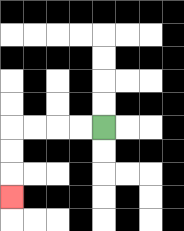{'start': '[4, 5]', 'end': '[0, 8]', 'path_directions': 'L,L,L,L,D,D,D', 'path_coordinates': '[[4, 5], [3, 5], [2, 5], [1, 5], [0, 5], [0, 6], [0, 7], [0, 8]]'}